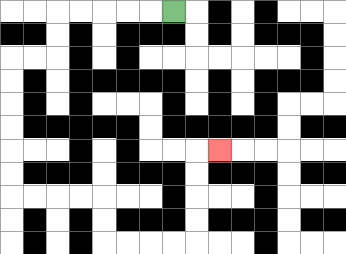{'start': '[7, 0]', 'end': '[9, 6]', 'path_directions': 'L,L,L,L,L,D,D,L,L,D,D,D,D,D,D,R,R,R,R,D,D,R,R,R,R,U,U,U,U,R', 'path_coordinates': '[[7, 0], [6, 0], [5, 0], [4, 0], [3, 0], [2, 0], [2, 1], [2, 2], [1, 2], [0, 2], [0, 3], [0, 4], [0, 5], [0, 6], [0, 7], [0, 8], [1, 8], [2, 8], [3, 8], [4, 8], [4, 9], [4, 10], [5, 10], [6, 10], [7, 10], [8, 10], [8, 9], [8, 8], [8, 7], [8, 6], [9, 6]]'}